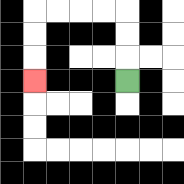{'start': '[5, 3]', 'end': '[1, 3]', 'path_directions': 'U,U,U,L,L,L,L,D,D,D', 'path_coordinates': '[[5, 3], [5, 2], [5, 1], [5, 0], [4, 0], [3, 0], [2, 0], [1, 0], [1, 1], [1, 2], [1, 3]]'}